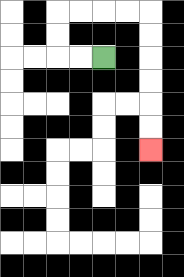{'start': '[4, 2]', 'end': '[6, 6]', 'path_directions': 'L,L,U,U,R,R,R,R,D,D,D,D,D,D', 'path_coordinates': '[[4, 2], [3, 2], [2, 2], [2, 1], [2, 0], [3, 0], [4, 0], [5, 0], [6, 0], [6, 1], [6, 2], [6, 3], [6, 4], [6, 5], [6, 6]]'}